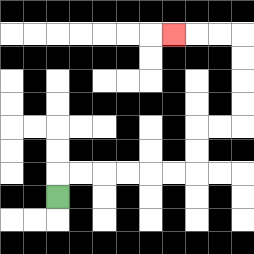{'start': '[2, 8]', 'end': '[7, 1]', 'path_directions': 'U,R,R,R,R,R,R,U,U,R,R,U,U,U,U,L,L,L', 'path_coordinates': '[[2, 8], [2, 7], [3, 7], [4, 7], [5, 7], [6, 7], [7, 7], [8, 7], [8, 6], [8, 5], [9, 5], [10, 5], [10, 4], [10, 3], [10, 2], [10, 1], [9, 1], [8, 1], [7, 1]]'}